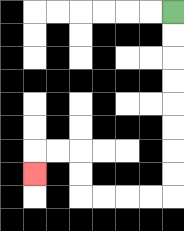{'start': '[7, 0]', 'end': '[1, 7]', 'path_directions': 'D,D,D,D,D,D,D,D,L,L,L,L,U,U,L,L,D', 'path_coordinates': '[[7, 0], [7, 1], [7, 2], [7, 3], [7, 4], [7, 5], [7, 6], [7, 7], [7, 8], [6, 8], [5, 8], [4, 8], [3, 8], [3, 7], [3, 6], [2, 6], [1, 6], [1, 7]]'}